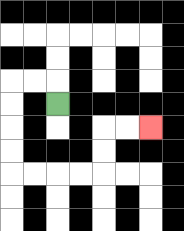{'start': '[2, 4]', 'end': '[6, 5]', 'path_directions': 'U,L,L,D,D,D,D,R,R,R,R,U,U,R,R', 'path_coordinates': '[[2, 4], [2, 3], [1, 3], [0, 3], [0, 4], [0, 5], [0, 6], [0, 7], [1, 7], [2, 7], [3, 7], [4, 7], [4, 6], [4, 5], [5, 5], [6, 5]]'}